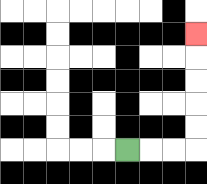{'start': '[5, 6]', 'end': '[8, 1]', 'path_directions': 'R,R,R,U,U,U,U,U', 'path_coordinates': '[[5, 6], [6, 6], [7, 6], [8, 6], [8, 5], [8, 4], [8, 3], [8, 2], [8, 1]]'}